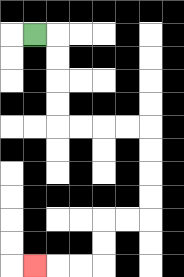{'start': '[1, 1]', 'end': '[1, 11]', 'path_directions': 'R,D,D,D,D,R,R,R,R,D,D,D,D,L,L,D,D,L,L,L', 'path_coordinates': '[[1, 1], [2, 1], [2, 2], [2, 3], [2, 4], [2, 5], [3, 5], [4, 5], [5, 5], [6, 5], [6, 6], [6, 7], [6, 8], [6, 9], [5, 9], [4, 9], [4, 10], [4, 11], [3, 11], [2, 11], [1, 11]]'}